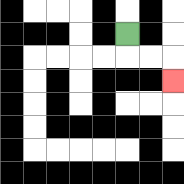{'start': '[5, 1]', 'end': '[7, 3]', 'path_directions': 'D,R,R,D', 'path_coordinates': '[[5, 1], [5, 2], [6, 2], [7, 2], [7, 3]]'}